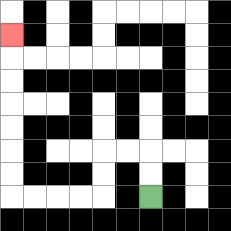{'start': '[6, 8]', 'end': '[0, 1]', 'path_directions': 'U,U,L,L,D,D,L,L,L,L,U,U,U,U,U,U,U', 'path_coordinates': '[[6, 8], [6, 7], [6, 6], [5, 6], [4, 6], [4, 7], [4, 8], [3, 8], [2, 8], [1, 8], [0, 8], [0, 7], [0, 6], [0, 5], [0, 4], [0, 3], [0, 2], [0, 1]]'}